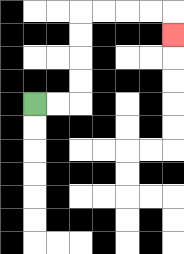{'start': '[1, 4]', 'end': '[7, 1]', 'path_directions': 'R,R,U,U,U,U,R,R,R,R,D', 'path_coordinates': '[[1, 4], [2, 4], [3, 4], [3, 3], [3, 2], [3, 1], [3, 0], [4, 0], [5, 0], [6, 0], [7, 0], [7, 1]]'}